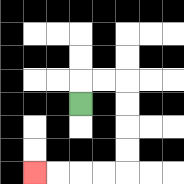{'start': '[3, 4]', 'end': '[1, 7]', 'path_directions': 'U,R,R,D,D,D,D,L,L,L,L', 'path_coordinates': '[[3, 4], [3, 3], [4, 3], [5, 3], [5, 4], [5, 5], [5, 6], [5, 7], [4, 7], [3, 7], [2, 7], [1, 7]]'}